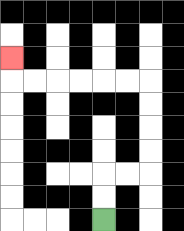{'start': '[4, 9]', 'end': '[0, 2]', 'path_directions': 'U,U,R,R,U,U,U,U,L,L,L,L,L,L,U', 'path_coordinates': '[[4, 9], [4, 8], [4, 7], [5, 7], [6, 7], [6, 6], [6, 5], [6, 4], [6, 3], [5, 3], [4, 3], [3, 3], [2, 3], [1, 3], [0, 3], [0, 2]]'}